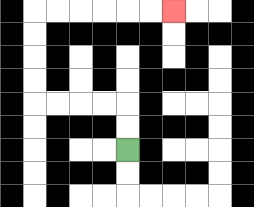{'start': '[5, 6]', 'end': '[7, 0]', 'path_directions': 'U,U,L,L,L,L,U,U,U,U,R,R,R,R,R,R', 'path_coordinates': '[[5, 6], [5, 5], [5, 4], [4, 4], [3, 4], [2, 4], [1, 4], [1, 3], [1, 2], [1, 1], [1, 0], [2, 0], [3, 0], [4, 0], [5, 0], [6, 0], [7, 0]]'}